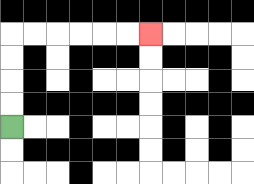{'start': '[0, 5]', 'end': '[6, 1]', 'path_directions': 'U,U,U,U,R,R,R,R,R,R', 'path_coordinates': '[[0, 5], [0, 4], [0, 3], [0, 2], [0, 1], [1, 1], [2, 1], [3, 1], [4, 1], [5, 1], [6, 1]]'}